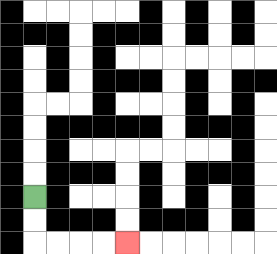{'start': '[1, 8]', 'end': '[5, 10]', 'path_directions': 'D,D,R,R,R,R', 'path_coordinates': '[[1, 8], [1, 9], [1, 10], [2, 10], [3, 10], [4, 10], [5, 10]]'}